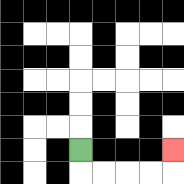{'start': '[3, 6]', 'end': '[7, 6]', 'path_directions': 'D,R,R,R,R,U', 'path_coordinates': '[[3, 6], [3, 7], [4, 7], [5, 7], [6, 7], [7, 7], [7, 6]]'}